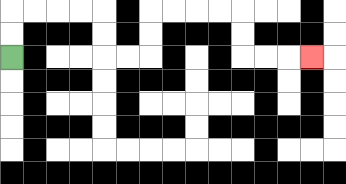{'start': '[0, 2]', 'end': '[13, 2]', 'path_directions': 'U,U,R,R,R,R,D,D,R,R,U,U,R,R,R,R,D,D,R,R,R', 'path_coordinates': '[[0, 2], [0, 1], [0, 0], [1, 0], [2, 0], [3, 0], [4, 0], [4, 1], [4, 2], [5, 2], [6, 2], [6, 1], [6, 0], [7, 0], [8, 0], [9, 0], [10, 0], [10, 1], [10, 2], [11, 2], [12, 2], [13, 2]]'}